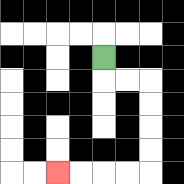{'start': '[4, 2]', 'end': '[2, 7]', 'path_directions': 'D,R,R,D,D,D,D,L,L,L,L', 'path_coordinates': '[[4, 2], [4, 3], [5, 3], [6, 3], [6, 4], [6, 5], [6, 6], [6, 7], [5, 7], [4, 7], [3, 7], [2, 7]]'}